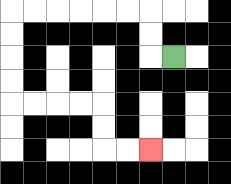{'start': '[7, 2]', 'end': '[6, 6]', 'path_directions': 'L,U,U,L,L,L,L,L,L,D,D,D,D,R,R,R,R,D,D,R,R', 'path_coordinates': '[[7, 2], [6, 2], [6, 1], [6, 0], [5, 0], [4, 0], [3, 0], [2, 0], [1, 0], [0, 0], [0, 1], [0, 2], [0, 3], [0, 4], [1, 4], [2, 4], [3, 4], [4, 4], [4, 5], [4, 6], [5, 6], [6, 6]]'}